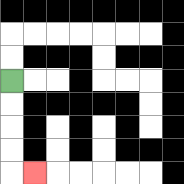{'start': '[0, 3]', 'end': '[1, 7]', 'path_directions': 'D,D,D,D,R', 'path_coordinates': '[[0, 3], [0, 4], [0, 5], [0, 6], [0, 7], [1, 7]]'}